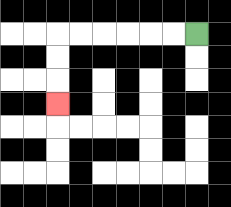{'start': '[8, 1]', 'end': '[2, 4]', 'path_directions': 'L,L,L,L,L,L,D,D,D', 'path_coordinates': '[[8, 1], [7, 1], [6, 1], [5, 1], [4, 1], [3, 1], [2, 1], [2, 2], [2, 3], [2, 4]]'}